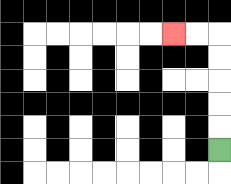{'start': '[9, 6]', 'end': '[7, 1]', 'path_directions': 'U,U,U,U,U,L,L', 'path_coordinates': '[[9, 6], [9, 5], [9, 4], [9, 3], [9, 2], [9, 1], [8, 1], [7, 1]]'}